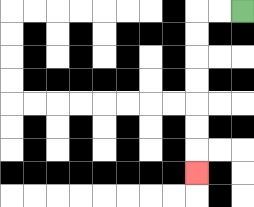{'start': '[10, 0]', 'end': '[8, 7]', 'path_directions': 'L,L,D,D,D,D,D,D,D', 'path_coordinates': '[[10, 0], [9, 0], [8, 0], [8, 1], [8, 2], [8, 3], [8, 4], [8, 5], [8, 6], [8, 7]]'}